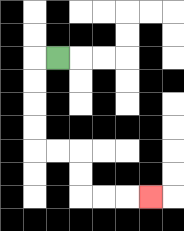{'start': '[2, 2]', 'end': '[6, 8]', 'path_directions': 'L,D,D,D,D,R,R,D,D,R,R,R', 'path_coordinates': '[[2, 2], [1, 2], [1, 3], [1, 4], [1, 5], [1, 6], [2, 6], [3, 6], [3, 7], [3, 8], [4, 8], [5, 8], [6, 8]]'}